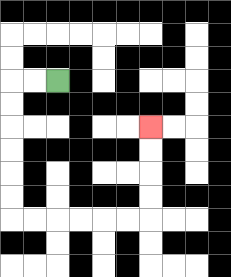{'start': '[2, 3]', 'end': '[6, 5]', 'path_directions': 'L,L,D,D,D,D,D,D,R,R,R,R,R,R,U,U,U,U', 'path_coordinates': '[[2, 3], [1, 3], [0, 3], [0, 4], [0, 5], [0, 6], [0, 7], [0, 8], [0, 9], [1, 9], [2, 9], [3, 9], [4, 9], [5, 9], [6, 9], [6, 8], [6, 7], [6, 6], [6, 5]]'}